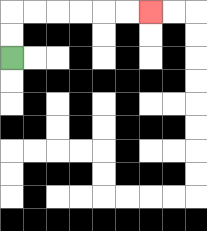{'start': '[0, 2]', 'end': '[6, 0]', 'path_directions': 'U,U,R,R,R,R,R,R', 'path_coordinates': '[[0, 2], [0, 1], [0, 0], [1, 0], [2, 0], [3, 0], [4, 0], [5, 0], [6, 0]]'}